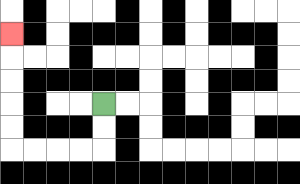{'start': '[4, 4]', 'end': '[0, 1]', 'path_directions': 'D,D,L,L,L,L,U,U,U,U,U', 'path_coordinates': '[[4, 4], [4, 5], [4, 6], [3, 6], [2, 6], [1, 6], [0, 6], [0, 5], [0, 4], [0, 3], [0, 2], [0, 1]]'}